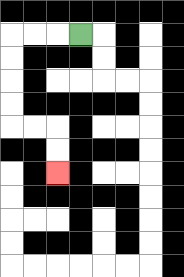{'start': '[3, 1]', 'end': '[2, 7]', 'path_directions': 'L,L,L,D,D,D,D,R,R,D,D', 'path_coordinates': '[[3, 1], [2, 1], [1, 1], [0, 1], [0, 2], [0, 3], [0, 4], [0, 5], [1, 5], [2, 5], [2, 6], [2, 7]]'}